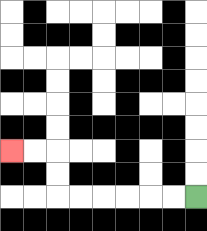{'start': '[8, 8]', 'end': '[0, 6]', 'path_directions': 'L,L,L,L,L,L,U,U,L,L', 'path_coordinates': '[[8, 8], [7, 8], [6, 8], [5, 8], [4, 8], [3, 8], [2, 8], [2, 7], [2, 6], [1, 6], [0, 6]]'}